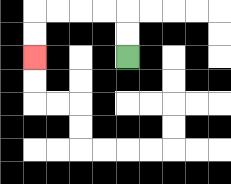{'start': '[5, 2]', 'end': '[1, 2]', 'path_directions': 'U,U,L,L,L,L,D,D', 'path_coordinates': '[[5, 2], [5, 1], [5, 0], [4, 0], [3, 0], [2, 0], [1, 0], [1, 1], [1, 2]]'}